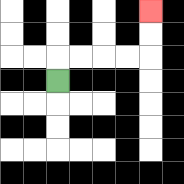{'start': '[2, 3]', 'end': '[6, 0]', 'path_directions': 'U,R,R,R,R,U,U', 'path_coordinates': '[[2, 3], [2, 2], [3, 2], [4, 2], [5, 2], [6, 2], [6, 1], [6, 0]]'}